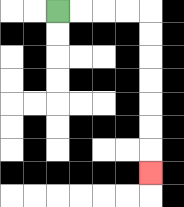{'start': '[2, 0]', 'end': '[6, 7]', 'path_directions': 'R,R,R,R,D,D,D,D,D,D,D', 'path_coordinates': '[[2, 0], [3, 0], [4, 0], [5, 0], [6, 0], [6, 1], [6, 2], [6, 3], [6, 4], [6, 5], [6, 6], [6, 7]]'}